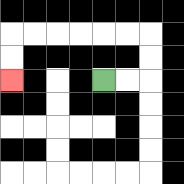{'start': '[4, 3]', 'end': '[0, 3]', 'path_directions': 'R,R,U,U,L,L,L,L,L,L,D,D', 'path_coordinates': '[[4, 3], [5, 3], [6, 3], [6, 2], [6, 1], [5, 1], [4, 1], [3, 1], [2, 1], [1, 1], [0, 1], [0, 2], [0, 3]]'}